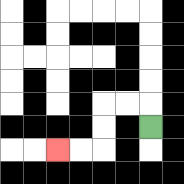{'start': '[6, 5]', 'end': '[2, 6]', 'path_directions': 'U,L,L,D,D,L,L', 'path_coordinates': '[[6, 5], [6, 4], [5, 4], [4, 4], [4, 5], [4, 6], [3, 6], [2, 6]]'}